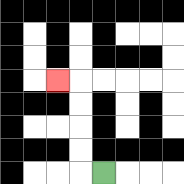{'start': '[4, 7]', 'end': '[2, 3]', 'path_directions': 'L,U,U,U,U,L', 'path_coordinates': '[[4, 7], [3, 7], [3, 6], [3, 5], [3, 4], [3, 3], [2, 3]]'}